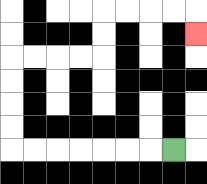{'start': '[7, 6]', 'end': '[8, 1]', 'path_directions': 'L,L,L,L,L,L,L,U,U,U,U,R,R,R,R,U,U,R,R,R,R,D', 'path_coordinates': '[[7, 6], [6, 6], [5, 6], [4, 6], [3, 6], [2, 6], [1, 6], [0, 6], [0, 5], [0, 4], [0, 3], [0, 2], [1, 2], [2, 2], [3, 2], [4, 2], [4, 1], [4, 0], [5, 0], [6, 0], [7, 0], [8, 0], [8, 1]]'}